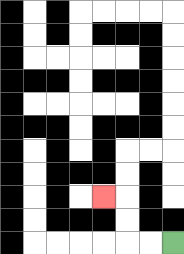{'start': '[7, 10]', 'end': '[4, 8]', 'path_directions': 'L,L,U,U,L', 'path_coordinates': '[[7, 10], [6, 10], [5, 10], [5, 9], [5, 8], [4, 8]]'}